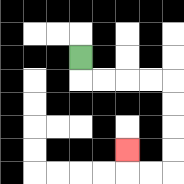{'start': '[3, 2]', 'end': '[5, 6]', 'path_directions': 'D,R,R,R,R,D,D,D,D,L,L,U', 'path_coordinates': '[[3, 2], [3, 3], [4, 3], [5, 3], [6, 3], [7, 3], [7, 4], [7, 5], [7, 6], [7, 7], [6, 7], [5, 7], [5, 6]]'}